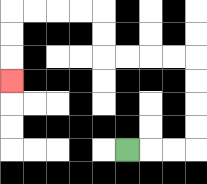{'start': '[5, 6]', 'end': '[0, 3]', 'path_directions': 'R,R,R,U,U,U,U,L,L,L,L,U,U,L,L,L,L,D,D,D', 'path_coordinates': '[[5, 6], [6, 6], [7, 6], [8, 6], [8, 5], [8, 4], [8, 3], [8, 2], [7, 2], [6, 2], [5, 2], [4, 2], [4, 1], [4, 0], [3, 0], [2, 0], [1, 0], [0, 0], [0, 1], [0, 2], [0, 3]]'}